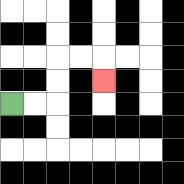{'start': '[0, 4]', 'end': '[4, 3]', 'path_directions': 'R,R,U,U,R,R,D', 'path_coordinates': '[[0, 4], [1, 4], [2, 4], [2, 3], [2, 2], [3, 2], [4, 2], [4, 3]]'}